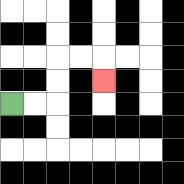{'start': '[0, 4]', 'end': '[4, 3]', 'path_directions': 'R,R,U,U,R,R,D', 'path_coordinates': '[[0, 4], [1, 4], [2, 4], [2, 3], [2, 2], [3, 2], [4, 2], [4, 3]]'}